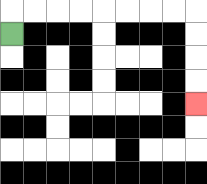{'start': '[0, 1]', 'end': '[8, 4]', 'path_directions': 'U,R,R,R,R,R,R,R,R,D,D,D,D', 'path_coordinates': '[[0, 1], [0, 0], [1, 0], [2, 0], [3, 0], [4, 0], [5, 0], [6, 0], [7, 0], [8, 0], [8, 1], [8, 2], [8, 3], [8, 4]]'}